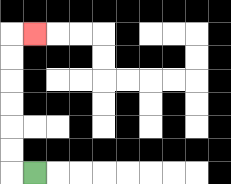{'start': '[1, 7]', 'end': '[1, 1]', 'path_directions': 'L,U,U,U,U,U,U,R', 'path_coordinates': '[[1, 7], [0, 7], [0, 6], [0, 5], [0, 4], [0, 3], [0, 2], [0, 1], [1, 1]]'}